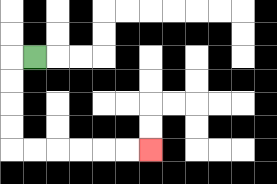{'start': '[1, 2]', 'end': '[6, 6]', 'path_directions': 'L,D,D,D,D,R,R,R,R,R,R', 'path_coordinates': '[[1, 2], [0, 2], [0, 3], [0, 4], [0, 5], [0, 6], [1, 6], [2, 6], [3, 6], [4, 6], [5, 6], [6, 6]]'}